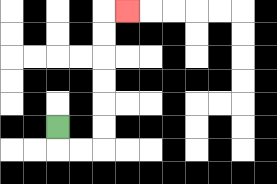{'start': '[2, 5]', 'end': '[5, 0]', 'path_directions': 'D,R,R,U,U,U,U,U,U,R', 'path_coordinates': '[[2, 5], [2, 6], [3, 6], [4, 6], [4, 5], [4, 4], [4, 3], [4, 2], [4, 1], [4, 0], [5, 0]]'}